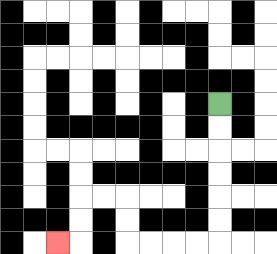{'start': '[9, 4]', 'end': '[2, 10]', 'path_directions': 'D,D,D,D,D,D,L,L,L,L,U,U,L,L,D,D,L', 'path_coordinates': '[[9, 4], [9, 5], [9, 6], [9, 7], [9, 8], [9, 9], [9, 10], [8, 10], [7, 10], [6, 10], [5, 10], [5, 9], [5, 8], [4, 8], [3, 8], [3, 9], [3, 10], [2, 10]]'}